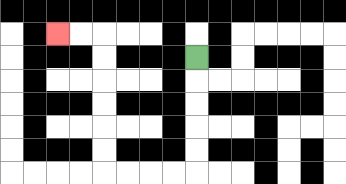{'start': '[8, 2]', 'end': '[2, 1]', 'path_directions': 'D,D,D,D,D,L,L,L,L,U,U,U,U,U,U,L,L', 'path_coordinates': '[[8, 2], [8, 3], [8, 4], [8, 5], [8, 6], [8, 7], [7, 7], [6, 7], [5, 7], [4, 7], [4, 6], [4, 5], [4, 4], [4, 3], [4, 2], [4, 1], [3, 1], [2, 1]]'}